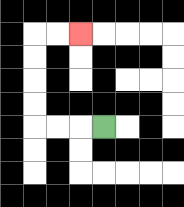{'start': '[4, 5]', 'end': '[3, 1]', 'path_directions': 'L,L,L,U,U,U,U,R,R', 'path_coordinates': '[[4, 5], [3, 5], [2, 5], [1, 5], [1, 4], [1, 3], [1, 2], [1, 1], [2, 1], [3, 1]]'}